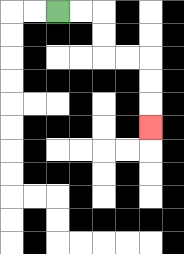{'start': '[2, 0]', 'end': '[6, 5]', 'path_directions': 'R,R,D,D,R,R,D,D,D', 'path_coordinates': '[[2, 0], [3, 0], [4, 0], [4, 1], [4, 2], [5, 2], [6, 2], [6, 3], [6, 4], [6, 5]]'}